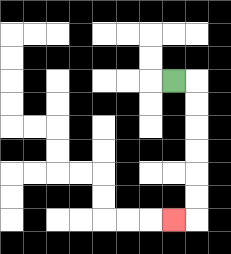{'start': '[7, 3]', 'end': '[7, 9]', 'path_directions': 'R,D,D,D,D,D,D,L', 'path_coordinates': '[[7, 3], [8, 3], [8, 4], [8, 5], [8, 6], [8, 7], [8, 8], [8, 9], [7, 9]]'}